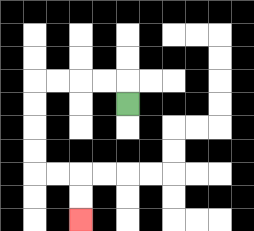{'start': '[5, 4]', 'end': '[3, 9]', 'path_directions': 'U,L,L,L,L,D,D,D,D,R,R,D,D', 'path_coordinates': '[[5, 4], [5, 3], [4, 3], [3, 3], [2, 3], [1, 3], [1, 4], [1, 5], [1, 6], [1, 7], [2, 7], [3, 7], [3, 8], [3, 9]]'}